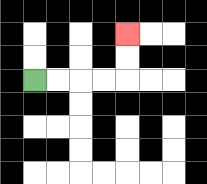{'start': '[1, 3]', 'end': '[5, 1]', 'path_directions': 'R,R,R,R,U,U', 'path_coordinates': '[[1, 3], [2, 3], [3, 3], [4, 3], [5, 3], [5, 2], [5, 1]]'}